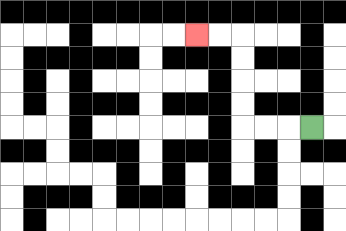{'start': '[13, 5]', 'end': '[8, 1]', 'path_directions': 'L,L,L,U,U,U,U,L,L', 'path_coordinates': '[[13, 5], [12, 5], [11, 5], [10, 5], [10, 4], [10, 3], [10, 2], [10, 1], [9, 1], [8, 1]]'}